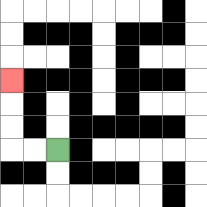{'start': '[2, 6]', 'end': '[0, 3]', 'path_directions': 'L,L,U,U,U', 'path_coordinates': '[[2, 6], [1, 6], [0, 6], [0, 5], [0, 4], [0, 3]]'}